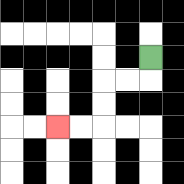{'start': '[6, 2]', 'end': '[2, 5]', 'path_directions': 'D,L,L,D,D,L,L', 'path_coordinates': '[[6, 2], [6, 3], [5, 3], [4, 3], [4, 4], [4, 5], [3, 5], [2, 5]]'}